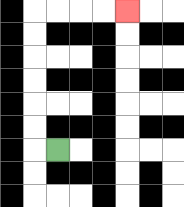{'start': '[2, 6]', 'end': '[5, 0]', 'path_directions': 'L,U,U,U,U,U,U,R,R,R,R', 'path_coordinates': '[[2, 6], [1, 6], [1, 5], [1, 4], [1, 3], [1, 2], [1, 1], [1, 0], [2, 0], [3, 0], [4, 0], [5, 0]]'}